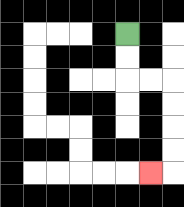{'start': '[5, 1]', 'end': '[6, 7]', 'path_directions': 'D,D,R,R,D,D,D,D,L', 'path_coordinates': '[[5, 1], [5, 2], [5, 3], [6, 3], [7, 3], [7, 4], [7, 5], [7, 6], [7, 7], [6, 7]]'}